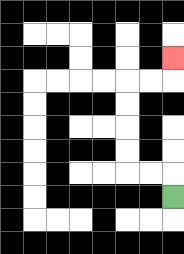{'start': '[7, 8]', 'end': '[7, 2]', 'path_directions': 'U,L,L,U,U,U,U,R,R,U', 'path_coordinates': '[[7, 8], [7, 7], [6, 7], [5, 7], [5, 6], [5, 5], [5, 4], [5, 3], [6, 3], [7, 3], [7, 2]]'}